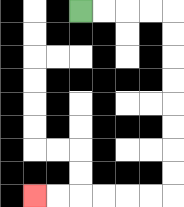{'start': '[3, 0]', 'end': '[1, 8]', 'path_directions': 'R,R,R,R,D,D,D,D,D,D,D,D,L,L,L,L,L,L', 'path_coordinates': '[[3, 0], [4, 0], [5, 0], [6, 0], [7, 0], [7, 1], [7, 2], [7, 3], [7, 4], [7, 5], [7, 6], [7, 7], [7, 8], [6, 8], [5, 8], [4, 8], [3, 8], [2, 8], [1, 8]]'}